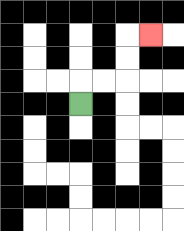{'start': '[3, 4]', 'end': '[6, 1]', 'path_directions': 'U,R,R,U,U,R', 'path_coordinates': '[[3, 4], [3, 3], [4, 3], [5, 3], [5, 2], [5, 1], [6, 1]]'}